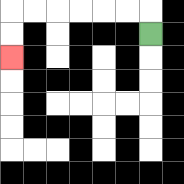{'start': '[6, 1]', 'end': '[0, 2]', 'path_directions': 'U,L,L,L,L,L,L,D,D', 'path_coordinates': '[[6, 1], [6, 0], [5, 0], [4, 0], [3, 0], [2, 0], [1, 0], [0, 0], [0, 1], [0, 2]]'}